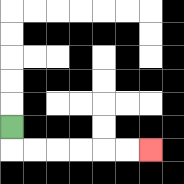{'start': '[0, 5]', 'end': '[6, 6]', 'path_directions': 'D,R,R,R,R,R,R', 'path_coordinates': '[[0, 5], [0, 6], [1, 6], [2, 6], [3, 6], [4, 6], [5, 6], [6, 6]]'}